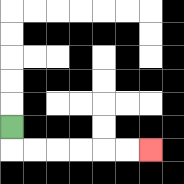{'start': '[0, 5]', 'end': '[6, 6]', 'path_directions': 'D,R,R,R,R,R,R', 'path_coordinates': '[[0, 5], [0, 6], [1, 6], [2, 6], [3, 6], [4, 6], [5, 6], [6, 6]]'}